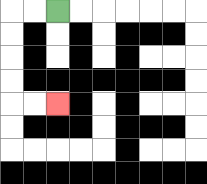{'start': '[2, 0]', 'end': '[2, 4]', 'path_directions': 'L,L,D,D,D,D,R,R', 'path_coordinates': '[[2, 0], [1, 0], [0, 0], [0, 1], [0, 2], [0, 3], [0, 4], [1, 4], [2, 4]]'}